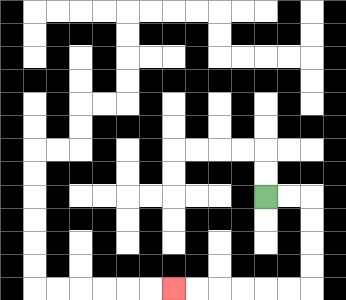{'start': '[11, 8]', 'end': '[7, 12]', 'path_directions': 'R,R,D,D,D,D,L,L,L,L,L,L', 'path_coordinates': '[[11, 8], [12, 8], [13, 8], [13, 9], [13, 10], [13, 11], [13, 12], [12, 12], [11, 12], [10, 12], [9, 12], [8, 12], [7, 12]]'}